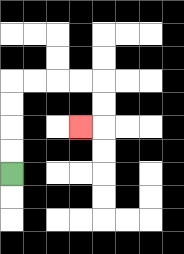{'start': '[0, 7]', 'end': '[3, 5]', 'path_directions': 'U,U,U,U,R,R,R,R,D,D,L', 'path_coordinates': '[[0, 7], [0, 6], [0, 5], [0, 4], [0, 3], [1, 3], [2, 3], [3, 3], [4, 3], [4, 4], [4, 5], [3, 5]]'}